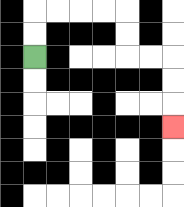{'start': '[1, 2]', 'end': '[7, 5]', 'path_directions': 'U,U,R,R,R,R,D,D,R,R,D,D,D', 'path_coordinates': '[[1, 2], [1, 1], [1, 0], [2, 0], [3, 0], [4, 0], [5, 0], [5, 1], [5, 2], [6, 2], [7, 2], [7, 3], [7, 4], [7, 5]]'}